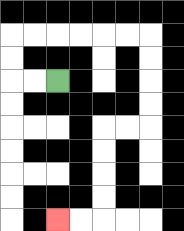{'start': '[2, 3]', 'end': '[2, 9]', 'path_directions': 'L,L,U,U,R,R,R,R,R,R,D,D,D,D,L,L,D,D,D,D,L,L', 'path_coordinates': '[[2, 3], [1, 3], [0, 3], [0, 2], [0, 1], [1, 1], [2, 1], [3, 1], [4, 1], [5, 1], [6, 1], [6, 2], [6, 3], [6, 4], [6, 5], [5, 5], [4, 5], [4, 6], [4, 7], [4, 8], [4, 9], [3, 9], [2, 9]]'}